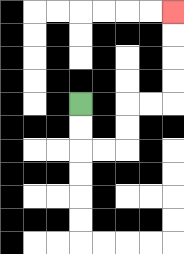{'start': '[3, 4]', 'end': '[7, 0]', 'path_directions': 'D,D,R,R,U,U,R,R,U,U,U,U', 'path_coordinates': '[[3, 4], [3, 5], [3, 6], [4, 6], [5, 6], [5, 5], [5, 4], [6, 4], [7, 4], [7, 3], [7, 2], [7, 1], [7, 0]]'}